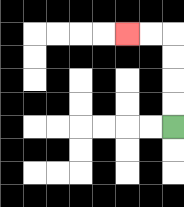{'start': '[7, 5]', 'end': '[5, 1]', 'path_directions': 'U,U,U,U,L,L', 'path_coordinates': '[[7, 5], [7, 4], [7, 3], [7, 2], [7, 1], [6, 1], [5, 1]]'}